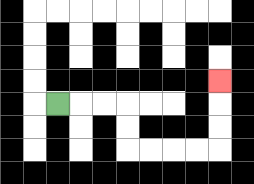{'start': '[2, 4]', 'end': '[9, 3]', 'path_directions': 'R,R,R,D,D,R,R,R,R,U,U,U', 'path_coordinates': '[[2, 4], [3, 4], [4, 4], [5, 4], [5, 5], [5, 6], [6, 6], [7, 6], [8, 6], [9, 6], [9, 5], [9, 4], [9, 3]]'}